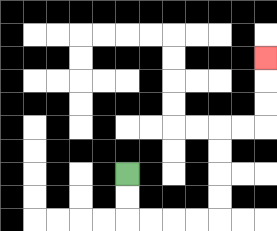{'start': '[5, 7]', 'end': '[11, 2]', 'path_directions': 'D,D,R,R,R,R,U,U,U,U,R,R,U,U,U', 'path_coordinates': '[[5, 7], [5, 8], [5, 9], [6, 9], [7, 9], [8, 9], [9, 9], [9, 8], [9, 7], [9, 6], [9, 5], [10, 5], [11, 5], [11, 4], [11, 3], [11, 2]]'}